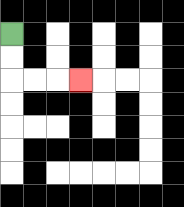{'start': '[0, 1]', 'end': '[3, 3]', 'path_directions': 'D,D,R,R,R', 'path_coordinates': '[[0, 1], [0, 2], [0, 3], [1, 3], [2, 3], [3, 3]]'}